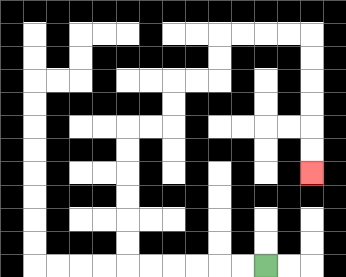{'start': '[11, 11]', 'end': '[13, 7]', 'path_directions': 'L,L,L,L,L,L,U,U,U,U,U,U,R,R,U,U,R,R,U,U,R,R,R,R,D,D,D,D,D,D', 'path_coordinates': '[[11, 11], [10, 11], [9, 11], [8, 11], [7, 11], [6, 11], [5, 11], [5, 10], [5, 9], [5, 8], [5, 7], [5, 6], [5, 5], [6, 5], [7, 5], [7, 4], [7, 3], [8, 3], [9, 3], [9, 2], [9, 1], [10, 1], [11, 1], [12, 1], [13, 1], [13, 2], [13, 3], [13, 4], [13, 5], [13, 6], [13, 7]]'}